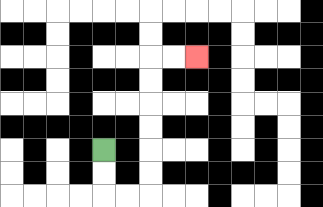{'start': '[4, 6]', 'end': '[8, 2]', 'path_directions': 'D,D,R,R,U,U,U,U,U,U,R,R', 'path_coordinates': '[[4, 6], [4, 7], [4, 8], [5, 8], [6, 8], [6, 7], [6, 6], [6, 5], [6, 4], [6, 3], [6, 2], [7, 2], [8, 2]]'}